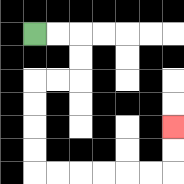{'start': '[1, 1]', 'end': '[7, 5]', 'path_directions': 'R,R,D,D,L,L,D,D,D,D,R,R,R,R,R,R,U,U', 'path_coordinates': '[[1, 1], [2, 1], [3, 1], [3, 2], [3, 3], [2, 3], [1, 3], [1, 4], [1, 5], [1, 6], [1, 7], [2, 7], [3, 7], [4, 7], [5, 7], [6, 7], [7, 7], [7, 6], [7, 5]]'}